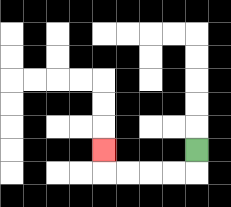{'start': '[8, 6]', 'end': '[4, 6]', 'path_directions': 'D,L,L,L,L,U', 'path_coordinates': '[[8, 6], [8, 7], [7, 7], [6, 7], [5, 7], [4, 7], [4, 6]]'}